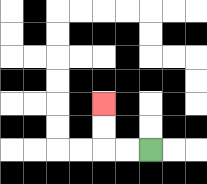{'start': '[6, 6]', 'end': '[4, 4]', 'path_directions': 'L,L,U,U', 'path_coordinates': '[[6, 6], [5, 6], [4, 6], [4, 5], [4, 4]]'}